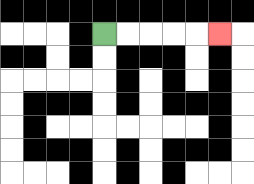{'start': '[4, 1]', 'end': '[9, 1]', 'path_directions': 'R,R,R,R,R', 'path_coordinates': '[[4, 1], [5, 1], [6, 1], [7, 1], [8, 1], [9, 1]]'}